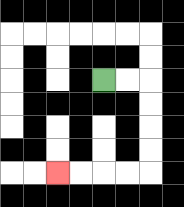{'start': '[4, 3]', 'end': '[2, 7]', 'path_directions': 'R,R,D,D,D,D,L,L,L,L', 'path_coordinates': '[[4, 3], [5, 3], [6, 3], [6, 4], [6, 5], [6, 6], [6, 7], [5, 7], [4, 7], [3, 7], [2, 7]]'}